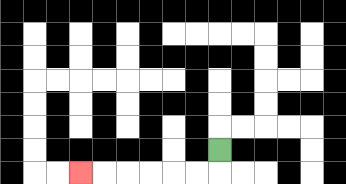{'start': '[9, 6]', 'end': '[3, 7]', 'path_directions': 'D,L,L,L,L,L,L', 'path_coordinates': '[[9, 6], [9, 7], [8, 7], [7, 7], [6, 7], [5, 7], [4, 7], [3, 7]]'}